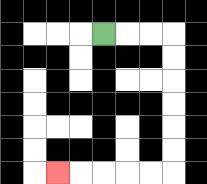{'start': '[4, 1]', 'end': '[2, 7]', 'path_directions': 'R,R,R,D,D,D,D,D,D,L,L,L,L,L', 'path_coordinates': '[[4, 1], [5, 1], [6, 1], [7, 1], [7, 2], [7, 3], [7, 4], [7, 5], [7, 6], [7, 7], [6, 7], [5, 7], [4, 7], [3, 7], [2, 7]]'}